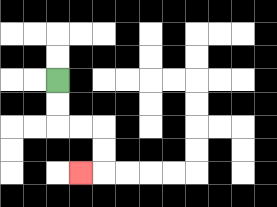{'start': '[2, 3]', 'end': '[3, 7]', 'path_directions': 'D,D,R,R,D,D,L', 'path_coordinates': '[[2, 3], [2, 4], [2, 5], [3, 5], [4, 5], [4, 6], [4, 7], [3, 7]]'}